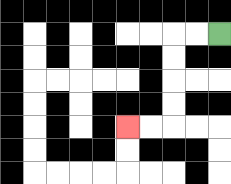{'start': '[9, 1]', 'end': '[5, 5]', 'path_directions': 'L,L,D,D,D,D,L,L', 'path_coordinates': '[[9, 1], [8, 1], [7, 1], [7, 2], [7, 3], [7, 4], [7, 5], [6, 5], [5, 5]]'}